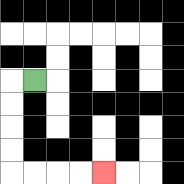{'start': '[1, 3]', 'end': '[4, 7]', 'path_directions': 'L,D,D,D,D,R,R,R,R', 'path_coordinates': '[[1, 3], [0, 3], [0, 4], [0, 5], [0, 6], [0, 7], [1, 7], [2, 7], [3, 7], [4, 7]]'}